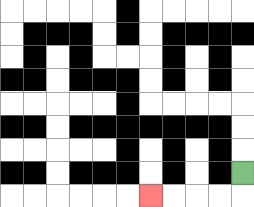{'start': '[10, 7]', 'end': '[6, 8]', 'path_directions': 'D,L,L,L,L', 'path_coordinates': '[[10, 7], [10, 8], [9, 8], [8, 8], [7, 8], [6, 8]]'}